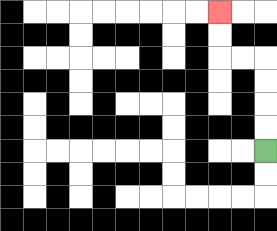{'start': '[11, 6]', 'end': '[9, 0]', 'path_directions': 'U,U,U,U,L,L,U,U', 'path_coordinates': '[[11, 6], [11, 5], [11, 4], [11, 3], [11, 2], [10, 2], [9, 2], [9, 1], [9, 0]]'}